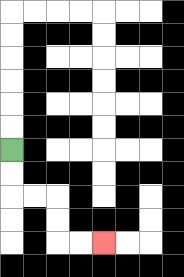{'start': '[0, 6]', 'end': '[4, 10]', 'path_directions': 'D,D,R,R,D,D,R,R', 'path_coordinates': '[[0, 6], [0, 7], [0, 8], [1, 8], [2, 8], [2, 9], [2, 10], [3, 10], [4, 10]]'}